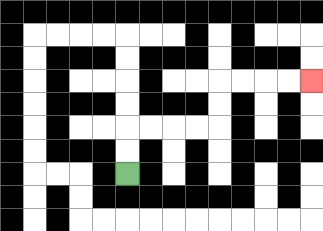{'start': '[5, 7]', 'end': '[13, 3]', 'path_directions': 'U,U,R,R,R,R,U,U,R,R,R,R', 'path_coordinates': '[[5, 7], [5, 6], [5, 5], [6, 5], [7, 5], [8, 5], [9, 5], [9, 4], [9, 3], [10, 3], [11, 3], [12, 3], [13, 3]]'}